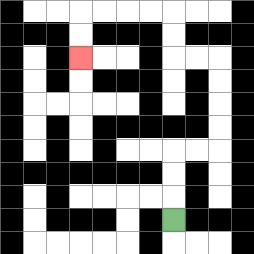{'start': '[7, 9]', 'end': '[3, 2]', 'path_directions': 'U,U,U,R,R,U,U,U,U,L,L,U,U,L,L,L,L,D,D', 'path_coordinates': '[[7, 9], [7, 8], [7, 7], [7, 6], [8, 6], [9, 6], [9, 5], [9, 4], [9, 3], [9, 2], [8, 2], [7, 2], [7, 1], [7, 0], [6, 0], [5, 0], [4, 0], [3, 0], [3, 1], [3, 2]]'}